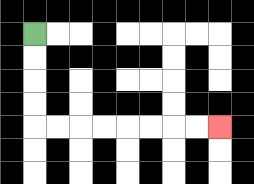{'start': '[1, 1]', 'end': '[9, 5]', 'path_directions': 'D,D,D,D,R,R,R,R,R,R,R,R', 'path_coordinates': '[[1, 1], [1, 2], [1, 3], [1, 4], [1, 5], [2, 5], [3, 5], [4, 5], [5, 5], [6, 5], [7, 5], [8, 5], [9, 5]]'}